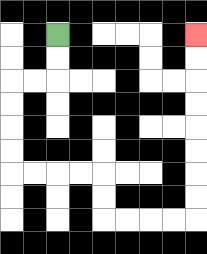{'start': '[2, 1]', 'end': '[8, 1]', 'path_directions': 'D,D,L,L,D,D,D,D,R,R,R,R,D,D,R,R,R,R,U,U,U,U,U,U,U,U', 'path_coordinates': '[[2, 1], [2, 2], [2, 3], [1, 3], [0, 3], [0, 4], [0, 5], [0, 6], [0, 7], [1, 7], [2, 7], [3, 7], [4, 7], [4, 8], [4, 9], [5, 9], [6, 9], [7, 9], [8, 9], [8, 8], [8, 7], [8, 6], [8, 5], [8, 4], [8, 3], [8, 2], [8, 1]]'}